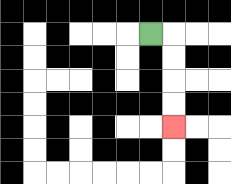{'start': '[6, 1]', 'end': '[7, 5]', 'path_directions': 'R,D,D,D,D', 'path_coordinates': '[[6, 1], [7, 1], [7, 2], [7, 3], [7, 4], [7, 5]]'}